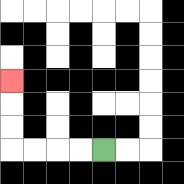{'start': '[4, 6]', 'end': '[0, 3]', 'path_directions': 'L,L,L,L,U,U,U', 'path_coordinates': '[[4, 6], [3, 6], [2, 6], [1, 6], [0, 6], [0, 5], [0, 4], [0, 3]]'}